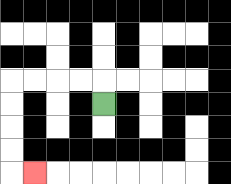{'start': '[4, 4]', 'end': '[1, 7]', 'path_directions': 'U,L,L,L,L,D,D,D,D,R', 'path_coordinates': '[[4, 4], [4, 3], [3, 3], [2, 3], [1, 3], [0, 3], [0, 4], [0, 5], [0, 6], [0, 7], [1, 7]]'}